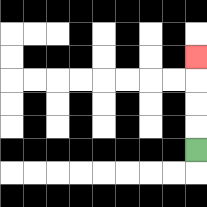{'start': '[8, 6]', 'end': '[8, 2]', 'path_directions': 'U,U,U,U', 'path_coordinates': '[[8, 6], [8, 5], [8, 4], [8, 3], [8, 2]]'}